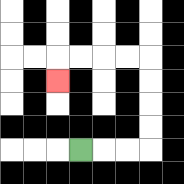{'start': '[3, 6]', 'end': '[2, 3]', 'path_directions': 'R,R,R,U,U,U,U,L,L,L,L,D', 'path_coordinates': '[[3, 6], [4, 6], [5, 6], [6, 6], [6, 5], [6, 4], [6, 3], [6, 2], [5, 2], [4, 2], [3, 2], [2, 2], [2, 3]]'}